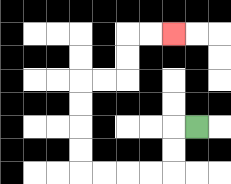{'start': '[8, 5]', 'end': '[7, 1]', 'path_directions': 'L,D,D,L,L,L,L,U,U,U,U,R,R,U,U,R,R', 'path_coordinates': '[[8, 5], [7, 5], [7, 6], [7, 7], [6, 7], [5, 7], [4, 7], [3, 7], [3, 6], [3, 5], [3, 4], [3, 3], [4, 3], [5, 3], [5, 2], [5, 1], [6, 1], [7, 1]]'}